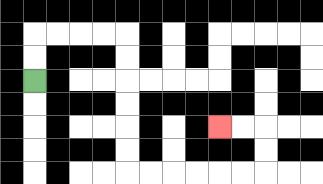{'start': '[1, 3]', 'end': '[9, 5]', 'path_directions': 'U,U,R,R,R,R,D,D,D,D,D,D,R,R,R,R,R,R,U,U,L,L', 'path_coordinates': '[[1, 3], [1, 2], [1, 1], [2, 1], [3, 1], [4, 1], [5, 1], [5, 2], [5, 3], [5, 4], [5, 5], [5, 6], [5, 7], [6, 7], [7, 7], [8, 7], [9, 7], [10, 7], [11, 7], [11, 6], [11, 5], [10, 5], [9, 5]]'}